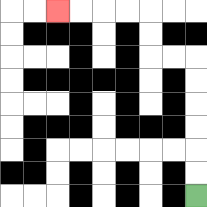{'start': '[8, 8]', 'end': '[2, 0]', 'path_directions': 'U,U,U,U,U,U,L,L,U,U,L,L,L,L', 'path_coordinates': '[[8, 8], [8, 7], [8, 6], [8, 5], [8, 4], [8, 3], [8, 2], [7, 2], [6, 2], [6, 1], [6, 0], [5, 0], [4, 0], [3, 0], [2, 0]]'}